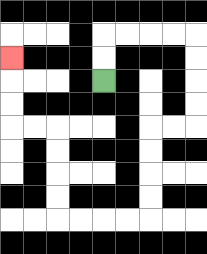{'start': '[4, 3]', 'end': '[0, 2]', 'path_directions': 'U,U,R,R,R,R,D,D,D,D,L,L,D,D,D,D,L,L,L,L,U,U,U,U,L,L,U,U,U', 'path_coordinates': '[[4, 3], [4, 2], [4, 1], [5, 1], [6, 1], [7, 1], [8, 1], [8, 2], [8, 3], [8, 4], [8, 5], [7, 5], [6, 5], [6, 6], [6, 7], [6, 8], [6, 9], [5, 9], [4, 9], [3, 9], [2, 9], [2, 8], [2, 7], [2, 6], [2, 5], [1, 5], [0, 5], [0, 4], [0, 3], [0, 2]]'}